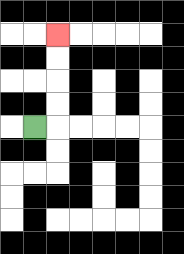{'start': '[1, 5]', 'end': '[2, 1]', 'path_directions': 'R,U,U,U,U', 'path_coordinates': '[[1, 5], [2, 5], [2, 4], [2, 3], [2, 2], [2, 1]]'}